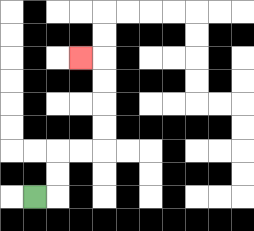{'start': '[1, 8]', 'end': '[3, 2]', 'path_directions': 'R,U,U,R,R,U,U,U,U,L', 'path_coordinates': '[[1, 8], [2, 8], [2, 7], [2, 6], [3, 6], [4, 6], [4, 5], [4, 4], [4, 3], [4, 2], [3, 2]]'}